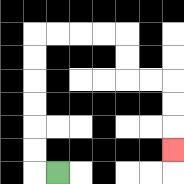{'start': '[2, 7]', 'end': '[7, 6]', 'path_directions': 'L,U,U,U,U,U,U,R,R,R,R,D,D,R,R,D,D,D', 'path_coordinates': '[[2, 7], [1, 7], [1, 6], [1, 5], [1, 4], [1, 3], [1, 2], [1, 1], [2, 1], [3, 1], [4, 1], [5, 1], [5, 2], [5, 3], [6, 3], [7, 3], [7, 4], [7, 5], [7, 6]]'}